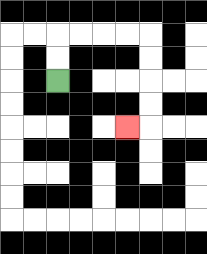{'start': '[2, 3]', 'end': '[5, 5]', 'path_directions': 'U,U,R,R,R,R,D,D,D,D,L', 'path_coordinates': '[[2, 3], [2, 2], [2, 1], [3, 1], [4, 1], [5, 1], [6, 1], [6, 2], [6, 3], [6, 4], [6, 5], [5, 5]]'}